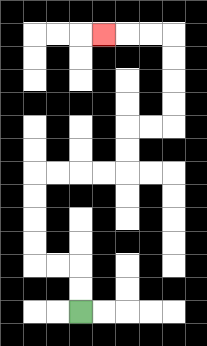{'start': '[3, 13]', 'end': '[4, 1]', 'path_directions': 'U,U,L,L,U,U,U,U,R,R,R,R,U,U,R,R,U,U,U,U,L,L,L', 'path_coordinates': '[[3, 13], [3, 12], [3, 11], [2, 11], [1, 11], [1, 10], [1, 9], [1, 8], [1, 7], [2, 7], [3, 7], [4, 7], [5, 7], [5, 6], [5, 5], [6, 5], [7, 5], [7, 4], [7, 3], [7, 2], [7, 1], [6, 1], [5, 1], [4, 1]]'}